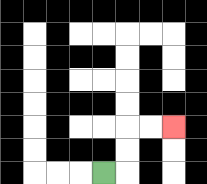{'start': '[4, 7]', 'end': '[7, 5]', 'path_directions': 'R,U,U,R,R', 'path_coordinates': '[[4, 7], [5, 7], [5, 6], [5, 5], [6, 5], [7, 5]]'}